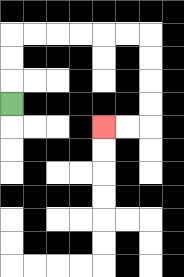{'start': '[0, 4]', 'end': '[4, 5]', 'path_directions': 'U,U,U,R,R,R,R,R,R,D,D,D,D,L,L', 'path_coordinates': '[[0, 4], [0, 3], [0, 2], [0, 1], [1, 1], [2, 1], [3, 1], [4, 1], [5, 1], [6, 1], [6, 2], [6, 3], [6, 4], [6, 5], [5, 5], [4, 5]]'}